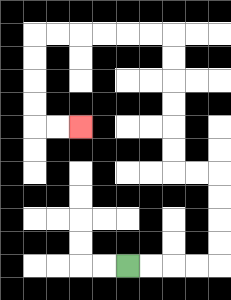{'start': '[5, 11]', 'end': '[3, 5]', 'path_directions': 'R,R,R,R,U,U,U,U,L,L,U,U,U,U,U,U,L,L,L,L,L,L,D,D,D,D,R,R', 'path_coordinates': '[[5, 11], [6, 11], [7, 11], [8, 11], [9, 11], [9, 10], [9, 9], [9, 8], [9, 7], [8, 7], [7, 7], [7, 6], [7, 5], [7, 4], [7, 3], [7, 2], [7, 1], [6, 1], [5, 1], [4, 1], [3, 1], [2, 1], [1, 1], [1, 2], [1, 3], [1, 4], [1, 5], [2, 5], [3, 5]]'}